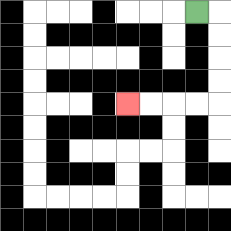{'start': '[8, 0]', 'end': '[5, 4]', 'path_directions': 'R,D,D,D,D,L,L,L,L', 'path_coordinates': '[[8, 0], [9, 0], [9, 1], [9, 2], [9, 3], [9, 4], [8, 4], [7, 4], [6, 4], [5, 4]]'}